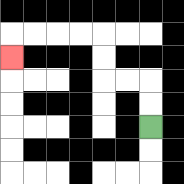{'start': '[6, 5]', 'end': '[0, 2]', 'path_directions': 'U,U,L,L,U,U,L,L,L,L,D', 'path_coordinates': '[[6, 5], [6, 4], [6, 3], [5, 3], [4, 3], [4, 2], [4, 1], [3, 1], [2, 1], [1, 1], [0, 1], [0, 2]]'}